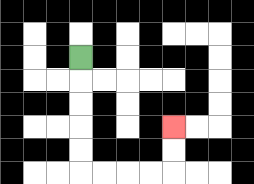{'start': '[3, 2]', 'end': '[7, 5]', 'path_directions': 'D,D,D,D,D,R,R,R,R,U,U', 'path_coordinates': '[[3, 2], [3, 3], [3, 4], [3, 5], [3, 6], [3, 7], [4, 7], [5, 7], [6, 7], [7, 7], [7, 6], [7, 5]]'}